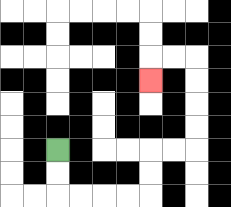{'start': '[2, 6]', 'end': '[6, 3]', 'path_directions': 'D,D,R,R,R,R,U,U,R,R,U,U,U,U,L,L,D', 'path_coordinates': '[[2, 6], [2, 7], [2, 8], [3, 8], [4, 8], [5, 8], [6, 8], [6, 7], [6, 6], [7, 6], [8, 6], [8, 5], [8, 4], [8, 3], [8, 2], [7, 2], [6, 2], [6, 3]]'}